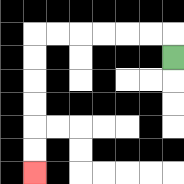{'start': '[7, 2]', 'end': '[1, 7]', 'path_directions': 'U,L,L,L,L,L,L,D,D,D,D,D,D', 'path_coordinates': '[[7, 2], [7, 1], [6, 1], [5, 1], [4, 1], [3, 1], [2, 1], [1, 1], [1, 2], [1, 3], [1, 4], [1, 5], [1, 6], [1, 7]]'}